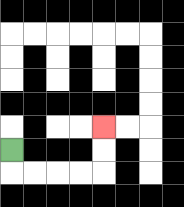{'start': '[0, 6]', 'end': '[4, 5]', 'path_directions': 'D,R,R,R,R,U,U', 'path_coordinates': '[[0, 6], [0, 7], [1, 7], [2, 7], [3, 7], [4, 7], [4, 6], [4, 5]]'}